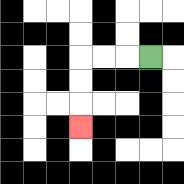{'start': '[6, 2]', 'end': '[3, 5]', 'path_directions': 'L,L,L,D,D,D', 'path_coordinates': '[[6, 2], [5, 2], [4, 2], [3, 2], [3, 3], [3, 4], [3, 5]]'}